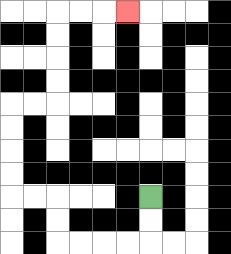{'start': '[6, 8]', 'end': '[5, 0]', 'path_directions': 'D,D,L,L,L,L,U,U,L,L,U,U,U,U,R,R,U,U,U,U,R,R,R', 'path_coordinates': '[[6, 8], [6, 9], [6, 10], [5, 10], [4, 10], [3, 10], [2, 10], [2, 9], [2, 8], [1, 8], [0, 8], [0, 7], [0, 6], [0, 5], [0, 4], [1, 4], [2, 4], [2, 3], [2, 2], [2, 1], [2, 0], [3, 0], [4, 0], [5, 0]]'}